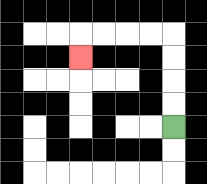{'start': '[7, 5]', 'end': '[3, 2]', 'path_directions': 'U,U,U,U,L,L,L,L,D', 'path_coordinates': '[[7, 5], [7, 4], [7, 3], [7, 2], [7, 1], [6, 1], [5, 1], [4, 1], [3, 1], [3, 2]]'}